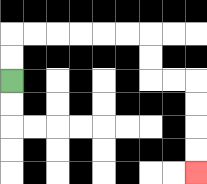{'start': '[0, 3]', 'end': '[8, 7]', 'path_directions': 'U,U,R,R,R,R,R,R,D,D,R,R,D,D,D,D', 'path_coordinates': '[[0, 3], [0, 2], [0, 1], [1, 1], [2, 1], [3, 1], [4, 1], [5, 1], [6, 1], [6, 2], [6, 3], [7, 3], [8, 3], [8, 4], [8, 5], [8, 6], [8, 7]]'}